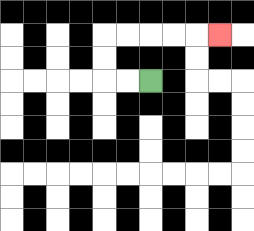{'start': '[6, 3]', 'end': '[9, 1]', 'path_directions': 'L,L,U,U,R,R,R,R,R', 'path_coordinates': '[[6, 3], [5, 3], [4, 3], [4, 2], [4, 1], [5, 1], [6, 1], [7, 1], [8, 1], [9, 1]]'}